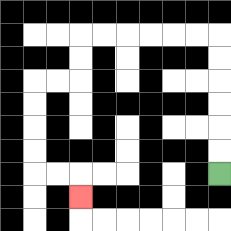{'start': '[9, 7]', 'end': '[3, 8]', 'path_directions': 'U,U,U,U,U,U,L,L,L,L,L,L,D,D,L,L,D,D,D,D,R,R,D', 'path_coordinates': '[[9, 7], [9, 6], [9, 5], [9, 4], [9, 3], [9, 2], [9, 1], [8, 1], [7, 1], [6, 1], [5, 1], [4, 1], [3, 1], [3, 2], [3, 3], [2, 3], [1, 3], [1, 4], [1, 5], [1, 6], [1, 7], [2, 7], [3, 7], [3, 8]]'}